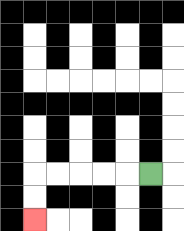{'start': '[6, 7]', 'end': '[1, 9]', 'path_directions': 'L,L,L,L,L,D,D', 'path_coordinates': '[[6, 7], [5, 7], [4, 7], [3, 7], [2, 7], [1, 7], [1, 8], [1, 9]]'}